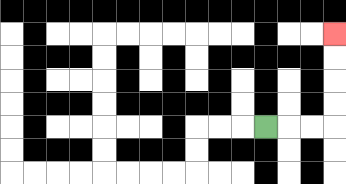{'start': '[11, 5]', 'end': '[14, 1]', 'path_directions': 'R,R,R,U,U,U,U', 'path_coordinates': '[[11, 5], [12, 5], [13, 5], [14, 5], [14, 4], [14, 3], [14, 2], [14, 1]]'}